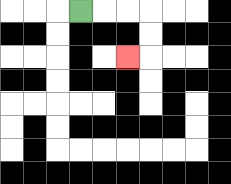{'start': '[3, 0]', 'end': '[5, 2]', 'path_directions': 'R,R,R,D,D,L', 'path_coordinates': '[[3, 0], [4, 0], [5, 0], [6, 0], [6, 1], [6, 2], [5, 2]]'}